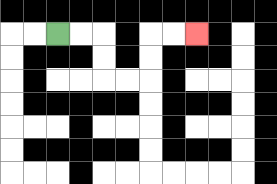{'start': '[2, 1]', 'end': '[8, 1]', 'path_directions': 'R,R,D,D,R,R,U,U,R,R', 'path_coordinates': '[[2, 1], [3, 1], [4, 1], [4, 2], [4, 3], [5, 3], [6, 3], [6, 2], [6, 1], [7, 1], [8, 1]]'}